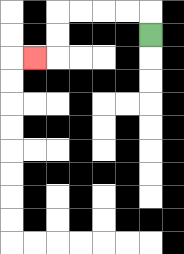{'start': '[6, 1]', 'end': '[1, 2]', 'path_directions': 'U,L,L,L,L,D,D,L', 'path_coordinates': '[[6, 1], [6, 0], [5, 0], [4, 0], [3, 0], [2, 0], [2, 1], [2, 2], [1, 2]]'}